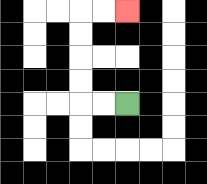{'start': '[5, 4]', 'end': '[5, 0]', 'path_directions': 'L,L,U,U,U,U,R,R', 'path_coordinates': '[[5, 4], [4, 4], [3, 4], [3, 3], [3, 2], [3, 1], [3, 0], [4, 0], [5, 0]]'}